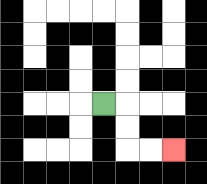{'start': '[4, 4]', 'end': '[7, 6]', 'path_directions': 'R,D,D,R,R', 'path_coordinates': '[[4, 4], [5, 4], [5, 5], [5, 6], [6, 6], [7, 6]]'}